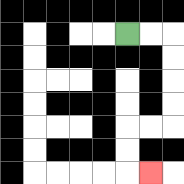{'start': '[5, 1]', 'end': '[6, 7]', 'path_directions': 'R,R,D,D,D,D,L,L,D,D,R', 'path_coordinates': '[[5, 1], [6, 1], [7, 1], [7, 2], [7, 3], [7, 4], [7, 5], [6, 5], [5, 5], [5, 6], [5, 7], [6, 7]]'}